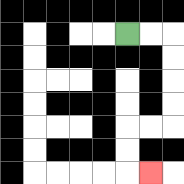{'start': '[5, 1]', 'end': '[6, 7]', 'path_directions': 'R,R,D,D,D,D,L,L,D,D,R', 'path_coordinates': '[[5, 1], [6, 1], [7, 1], [7, 2], [7, 3], [7, 4], [7, 5], [6, 5], [5, 5], [5, 6], [5, 7], [6, 7]]'}